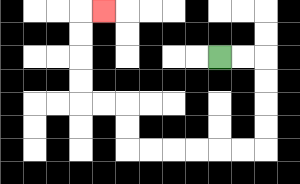{'start': '[9, 2]', 'end': '[4, 0]', 'path_directions': 'R,R,D,D,D,D,L,L,L,L,L,L,U,U,L,L,U,U,U,U,R', 'path_coordinates': '[[9, 2], [10, 2], [11, 2], [11, 3], [11, 4], [11, 5], [11, 6], [10, 6], [9, 6], [8, 6], [7, 6], [6, 6], [5, 6], [5, 5], [5, 4], [4, 4], [3, 4], [3, 3], [3, 2], [3, 1], [3, 0], [4, 0]]'}